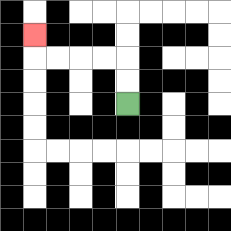{'start': '[5, 4]', 'end': '[1, 1]', 'path_directions': 'U,U,L,L,L,L,U', 'path_coordinates': '[[5, 4], [5, 3], [5, 2], [4, 2], [3, 2], [2, 2], [1, 2], [1, 1]]'}